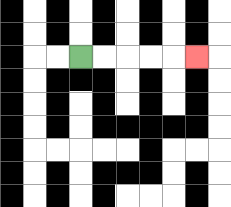{'start': '[3, 2]', 'end': '[8, 2]', 'path_directions': 'R,R,R,R,R', 'path_coordinates': '[[3, 2], [4, 2], [5, 2], [6, 2], [7, 2], [8, 2]]'}